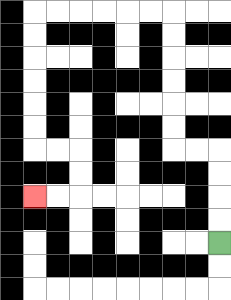{'start': '[9, 10]', 'end': '[1, 8]', 'path_directions': 'U,U,U,U,L,L,U,U,U,U,U,U,L,L,L,L,L,L,D,D,D,D,D,D,R,R,D,D,L,L', 'path_coordinates': '[[9, 10], [9, 9], [9, 8], [9, 7], [9, 6], [8, 6], [7, 6], [7, 5], [7, 4], [7, 3], [7, 2], [7, 1], [7, 0], [6, 0], [5, 0], [4, 0], [3, 0], [2, 0], [1, 0], [1, 1], [1, 2], [1, 3], [1, 4], [1, 5], [1, 6], [2, 6], [3, 6], [3, 7], [3, 8], [2, 8], [1, 8]]'}